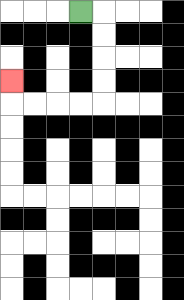{'start': '[3, 0]', 'end': '[0, 3]', 'path_directions': 'R,D,D,D,D,L,L,L,L,U', 'path_coordinates': '[[3, 0], [4, 0], [4, 1], [4, 2], [4, 3], [4, 4], [3, 4], [2, 4], [1, 4], [0, 4], [0, 3]]'}